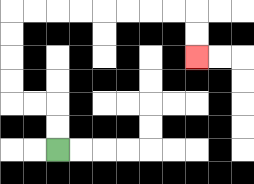{'start': '[2, 6]', 'end': '[8, 2]', 'path_directions': 'U,U,L,L,U,U,U,U,R,R,R,R,R,R,R,R,D,D', 'path_coordinates': '[[2, 6], [2, 5], [2, 4], [1, 4], [0, 4], [0, 3], [0, 2], [0, 1], [0, 0], [1, 0], [2, 0], [3, 0], [4, 0], [5, 0], [6, 0], [7, 0], [8, 0], [8, 1], [8, 2]]'}